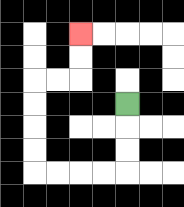{'start': '[5, 4]', 'end': '[3, 1]', 'path_directions': 'D,D,D,L,L,L,L,U,U,U,U,R,R,U,U', 'path_coordinates': '[[5, 4], [5, 5], [5, 6], [5, 7], [4, 7], [3, 7], [2, 7], [1, 7], [1, 6], [1, 5], [1, 4], [1, 3], [2, 3], [3, 3], [3, 2], [3, 1]]'}